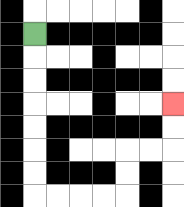{'start': '[1, 1]', 'end': '[7, 4]', 'path_directions': 'D,D,D,D,D,D,D,R,R,R,R,U,U,R,R,U,U', 'path_coordinates': '[[1, 1], [1, 2], [1, 3], [1, 4], [1, 5], [1, 6], [1, 7], [1, 8], [2, 8], [3, 8], [4, 8], [5, 8], [5, 7], [5, 6], [6, 6], [7, 6], [7, 5], [7, 4]]'}